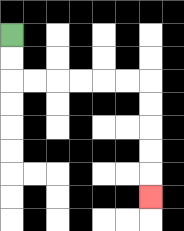{'start': '[0, 1]', 'end': '[6, 8]', 'path_directions': 'D,D,R,R,R,R,R,R,D,D,D,D,D', 'path_coordinates': '[[0, 1], [0, 2], [0, 3], [1, 3], [2, 3], [3, 3], [4, 3], [5, 3], [6, 3], [6, 4], [6, 5], [6, 6], [6, 7], [6, 8]]'}